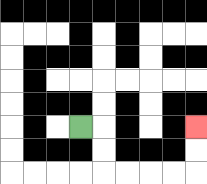{'start': '[3, 5]', 'end': '[8, 5]', 'path_directions': 'R,D,D,R,R,R,R,U,U', 'path_coordinates': '[[3, 5], [4, 5], [4, 6], [4, 7], [5, 7], [6, 7], [7, 7], [8, 7], [8, 6], [8, 5]]'}